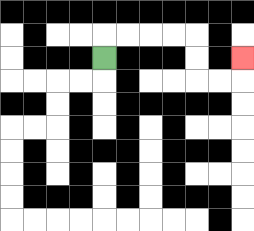{'start': '[4, 2]', 'end': '[10, 2]', 'path_directions': 'U,R,R,R,R,D,D,R,R,U', 'path_coordinates': '[[4, 2], [4, 1], [5, 1], [6, 1], [7, 1], [8, 1], [8, 2], [8, 3], [9, 3], [10, 3], [10, 2]]'}